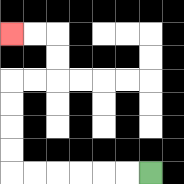{'start': '[6, 7]', 'end': '[0, 1]', 'path_directions': 'L,L,L,L,L,L,U,U,U,U,R,R,U,U,L,L', 'path_coordinates': '[[6, 7], [5, 7], [4, 7], [3, 7], [2, 7], [1, 7], [0, 7], [0, 6], [0, 5], [0, 4], [0, 3], [1, 3], [2, 3], [2, 2], [2, 1], [1, 1], [0, 1]]'}